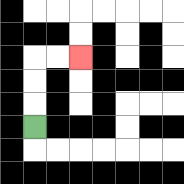{'start': '[1, 5]', 'end': '[3, 2]', 'path_directions': 'U,U,U,R,R', 'path_coordinates': '[[1, 5], [1, 4], [1, 3], [1, 2], [2, 2], [3, 2]]'}